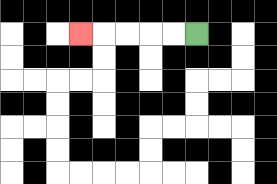{'start': '[8, 1]', 'end': '[3, 1]', 'path_directions': 'L,L,L,L,L', 'path_coordinates': '[[8, 1], [7, 1], [6, 1], [5, 1], [4, 1], [3, 1]]'}